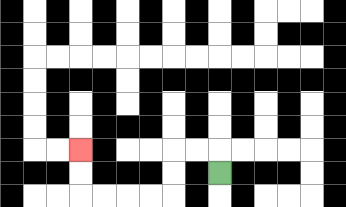{'start': '[9, 7]', 'end': '[3, 6]', 'path_directions': 'U,L,L,D,D,L,L,L,L,U,U', 'path_coordinates': '[[9, 7], [9, 6], [8, 6], [7, 6], [7, 7], [7, 8], [6, 8], [5, 8], [4, 8], [3, 8], [3, 7], [3, 6]]'}